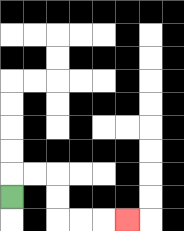{'start': '[0, 8]', 'end': '[5, 9]', 'path_directions': 'U,R,R,D,D,R,R,R', 'path_coordinates': '[[0, 8], [0, 7], [1, 7], [2, 7], [2, 8], [2, 9], [3, 9], [4, 9], [5, 9]]'}